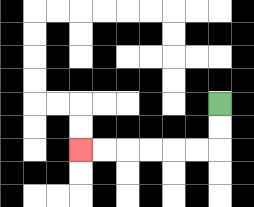{'start': '[9, 4]', 'end': '[3, 6]', 'path_directions': 'D,D,L,L,L,L,L,L', 'path_coordinates': '[[9, 4], [9, 5], [9, 6], [8, 6], [7, 6], [6, 6], [5, 6], [4, 6], [3, 6]]'}